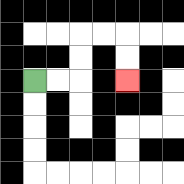{'start': '[1, 3]', 'end': '[5, 3]', 'path_directions': 'R,R,U,U,R,R,D,D', 'path_coordinates': '[[1, 3], [2, 3], [3, 3], [3, 2], [3, 1], [4, 1], [5, 1], [5, 2], [5, 3]]'}